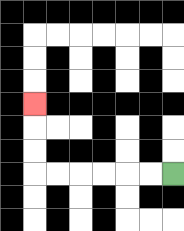{'start': '[7, 7]', 'end': '[1, 4]', 'path_directions': 'L,L,L,L,L,L,U,U,U', 'path_coordinates': '[[7, 7], [6, 7], [5, 7], [4, 7], [3, 7], [2, 7], [1, 7], [1, 6], [1, 5], [1, 4]]'}